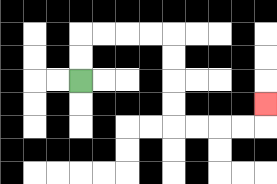{'start': '[3, 3]', 'end': '[11, 4]', 'path_directions': 'U,U,R,R,R,R,D,D,D,D,R,R,R,R,U', 'path_coordinates': '[[3, 3], [3, 2], [3, 1], [4, 1], [5, 1], [6, 1], [7, 1], [7, 2], [7, 3], [7, 4], [7, 5], [8, 5], [9, 5], [10, 5], [11, 5], [11, 4]]'}